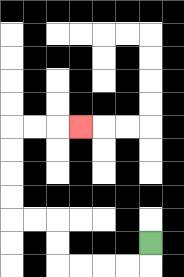{'start': '[6, 10]', 'end': '[3, 5]', 'path_directions': 'D,L,L,L,L,U,U,L,L,U,U,U,U,R,R,R', 'path_coordinates': '[[6, 10], [6, 11], [5, 11], [4, 11], [3, 11], [2, 11], [2, 10], [2, 9], [1, 9], [0, 9], [0, 8], [0, 7], [0, 6], [0, 5], [1, 5], [2, 5], [3, 5]]'}